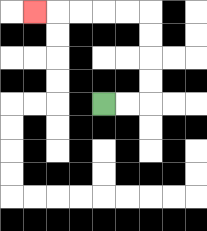{'start': '[4, 4]', 'end': '[1, 0]', 'path_directions': 'R,R,U,U,U,U,L,L,L,L,L', 'path_coordinates': '[[4, 4], [5, 4], [6, 4], [6, 3], [6, 2], [6, 1], [6, 0], [5, 0], [4, 0], [3, 0], [2, 0], [1, 0]]'}